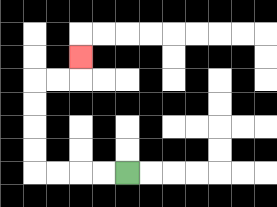{'start': '[5, 7]', 'end': '[3, 2]', 'path_directions': 'L,L,L,L,U,U,U,U,R,R,U', 'path_coordinates': '[[5, 7], [4, 7], [3, 7], [2, 7], [1, 7], [1, 6], [1, 5], [1, 4], [1, 3], [2, 3], [3, 3], [3, 2]]'}